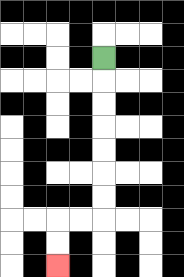{'start': '[4, 2]', 'end': '[2, 11]', 'path_directions': 'D,D,D,D,D,D,D,L,L,D,D', 'path_coordinates': '[[4, 2], [4, 3], [4, 4], [4, 5], [4, 6], [4, 7], [4, 8], [4, 9], [3, 9], [2, 9], [2, 10], [2, 11]]'}